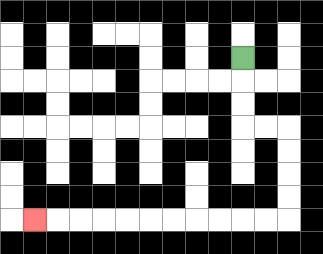{'start': '[10, 2]', 'end': '[1, 9]', 'path_directions': 'D,D,D,R,R,D,D,D,D,L,L,L,L,L,L,L,L,L,L,L', 'path_coordinates': '[[10, 2], [10, 3], [10, 4], [10, 5], [11, 5], [12, 5], [12, 6], [12, 7], [12, 8], [12, 9], [11, 9], [10, 9], [9, 9], [8, 9], [7, 9], [6, 9], [5, 9], [4, 9], [3, 9], [2, 9], [1, 9]]'}